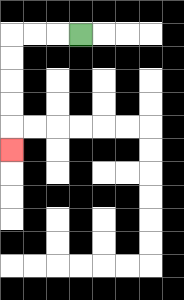{'start': '[3, 1]', 'end': '[0, 6]', 'path_directions': 'L,L,L,D,D,D,D,D', 'path_coordinates': '[[3, 1], [2, 1], [1, 1], [0, 1], [0, 2], [0, 3], [0, 4], [0, 5], [0, 6]]'}